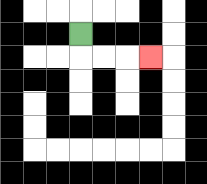{'start': '[3, 1]', 'end': '[6, 2]', 'path_directions': 'D,R,R,R', 'path_coordinates': '[[3, 1], [3, 2], [4, 2], [5, 2], [6, 2]]'}